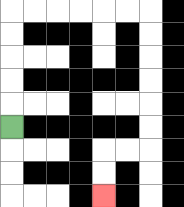{'start': '[0, 5]', 'end': '[4, 8]', 'path_directions': 'U,U,U,U,U,R,R,R,R,R,R,D,D,D,D,D,D,L,L,D,D', 'path_coordinates': '[[0, 5], [0, 4], [0, 3], [0, 2], [0, 1], [0, 0], [1, 0], [2, 0], [3, 0], [4, 0], [5, 0], [6, 0], [6, 1], [6, 2], [6, 3], [6, 4], [6, 5], [6, 6], [5, 6], [4, 6], [4, 7], [4, 8]]'}